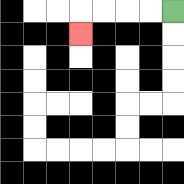{'start': '[7, 0]', 'end': '[3, 1]', 'path_directions': 'L,L,L,L,D', 'path_coordinates': '[[7, 0], [6, 0], [5, 0], [4, 0], [3, 0], [3, 1]]'}